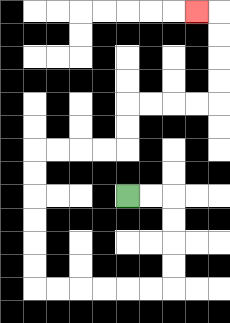{'start': '[5, 8]', 'end': '[8, 0]', 'path_directions': 'R,R,D,D,D,D,L,L,L,L,L,L,U,U,U,U,U,U,R,R,R,R,U,U,R,R,R,R,U,U,U,U,L', 'path_coordinates': '[[5, 8], [6, 8], [7, 8], [7, 9], [7, 10], [7, 11], [7, 12], [6, 12], [5, 12], [4, 12], [3, 12], [2, 12], [1, 12], [1, 11], [1, 10], [1, 9], [1, 8], [1, 7], [1, 6], [2, 6], [3, 6], [4, 6], [5, 6], [5, 5], [5, 4], [6, 4], [7, 4], [8, 4], [9, 4], [9, 3], [9, 2], [9, 1], [9, 0], [8, 0]]'}